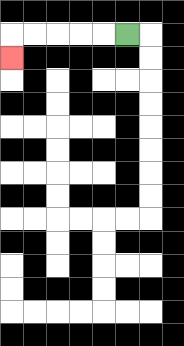{'start': '[5, 1]', 'end': '[0, 2]', 'path_directions': 'L,L,L,L,L,D', 'path_coordinates': '[[5, 1], [4, 1], [3, 1], [2, 1], [1, 1], [0, 1], [0, 2]]'}